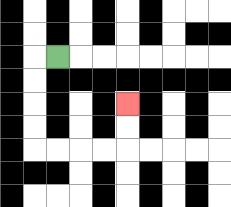{'start': '[2, 2]', 'end': '[5, 4]', 'path_directions': 'L,D,D,D,D,R,R,R,R,U,U', 'path_coordinates': '[[2, 2], [1, 2], [1, 3], [1, 4], [1, 5], [1, 6], [2, 6], [3, 6], [4, 6], [5, 6], [5, 5], [5, 4]]'}